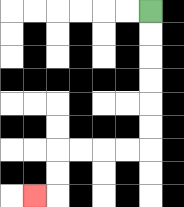{'start': '[6, 0]', 'end': '[1, 8]', 'path_directions': 'D,D,D,D,D,D,L,L,L,L,D,D,L', 'path_coordinates': '[[6, 0], [6, 1], [6, 2], [6, 3], [6, 4], [6, 5], [6, 6], [5, 6], [4, 6], [3, 6], [2, 6], [2, 7], [2, 8], [1, 8]]'}